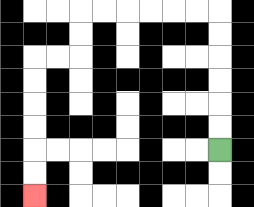{'start': '[9, 6]', 'end': '[1, 8]', 'path_directions': 'U,U,U,U,U,U,L,L,L,L,L,L,D,D,L,L,D,D,D,D,D,D', 'path_coordinates': '[[9, 6], [9, 5], [9, 4], [9, 3], [9, 2], [9, 1], [9, 0], [8, 0], [7, 0], [6, 0], [5, 0], [4, 0], [3, 0], [3, 1], [3, 2], [2, 2], [1, 2], [1, 3], [1, 4], [1, 5], [1, 6], [1, 7], [1, 8]]'}